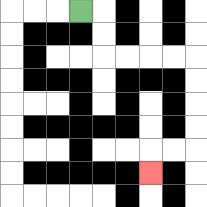{'start': '[3, 0]', 'end': '[6, 7]', 'path_directions': 'R,D,D,R,R,R,R,D,D,D,D,L,L,D', 'path_coordinates': '[[3, 0], [4, 0], [4, 1], [4, 2], [5, 2], [6, 2], [7, 2], [8, 2], [8, 3], [8, 4], [8, 5], [8, 6], [7, 6], [6, 6], [6, 7]]'}